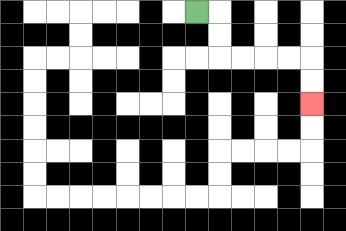{'start': '[8, 0]', 'end': '[13, 4]', 'path_directions': 'R,D,D,R,R,R,R,D,D', 'path_coordinates': '[[8, 0], [9, 0], [9, 1], [9, 2], [10, 2], [11, 2], [12, 2], [13, 2], [13, 3], [13, 4]]'}